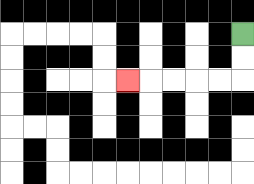{'start': '[10, 1]', 'end': '[5, 3]', 'path_directions': 'D,D,L,L,L,L,L', 'path_coordinates': '[[10, 1], [10, 2], [10, 3], [9, 3], [8, 3], [7, 3], [6, 3], [5, 3]]'}